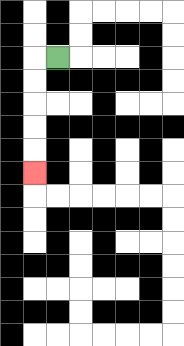{'start': '[2, 2]', 'end': '[1, 7]', 'path_directions': 'L,D,D,D,D,D', 'path_coordinates': '[[2, 2], [1, 2], [1, 3], [1, 4], [1, 5], [1, 6], [1, 7]]'}